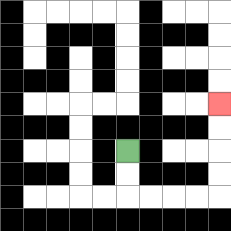{'start': '[5, 6]', 'end': '[9, 4]', 'path_directions': 'D,D,R,R,R,R,U,U,U,U', 'path_coordinates': '[[5, 6], [5, 7], [5, 8], [6, 8], [7, 8], [8, 8], [9, 8], [9, 7], [9, 6], [9, 5], [9, 4]]'}